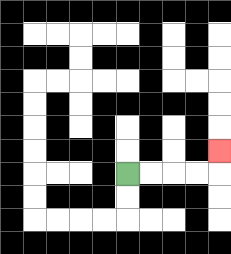{'start': '[5, 7]', 'end': '[9, 6]', 'path_directions': 'R,R,R,R,U', 'path_coordinates': '[[5, 7], [6, 7], [7, 7], [8, 7], [9, 7], [9, 6]]'}